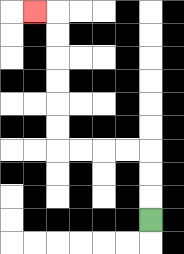{'start': '[6, 9]', 'end': '[1, 0]', 'path_directions': 'U,U,U,L,L,L,L,U,U,U,U,U,U,L', 'path_coordinates': '[[6, 9], [6, 8], [6, 7], [6, 6], [5, 6], [4, 6], [3, 6], [2, 6], [2, 5], [2, 4], [2, 3], [2, 2], [2, 1], [2, 0], [1, 0]]'}